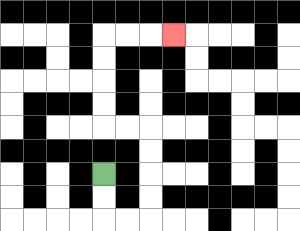{'start': '[4, 7]', 'end': '[7, 1]', 'path_directions': 'D,D,R,R,U,U,U,U,L,L,U,U,U,U,R,R,R', 'path_coordinates': '[[4, 7], [4, 8], [4, 9], [5, 9], [6, 9], [6, 8], [6, 7], [6, 6], [6, 5], [5, 5], [4, 5], [4, 4], [4, 3], [4, 2], [4, 1], [5, 1], [6, 1], [7, 1]]'}